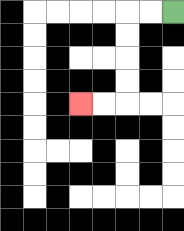{'start': '[7, 0]', 'end': '[3, 4]', 'path_directions': 'L,L,D,D,D,D,L,L', 'path_coordinates': '[[7, 0], [6, 0], [5, 0], [5, 1], [5, 2], [5, 3], [5, 4], [4, 4], [3, 4]]'}